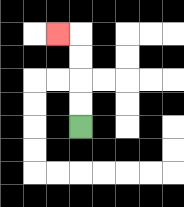{'start': '[3, 5]', 'end': '[2, 1]', 'path_directions': 'U,U,U,U,L', 'path_coordinates': '[[3, 5], [3, 4], [3, 3], [3, 2], [3, 1], [2, 1]]'}